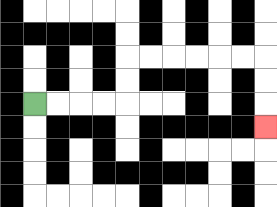{'start': '[1, 4]', 'end': '[11, 5]', 'path_directions': 'R,R,R,R,U,U,R,R,R,R,R,R,D,D,D', 'path_coordinates': '[[1, 4], [2, 4], [3, 4], [4, 4], [5, 4], [5, 3], [5, 2], [6, 2], [7, 2], [8, 2], [9, 2], [10, 2], [11, 2], [11, 3], [11, 4], [11, 5]]'}